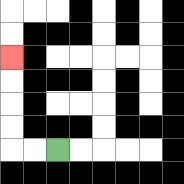{'start': '[2, 6]', 'end': '[0, 2]', 'path_directions': 'L,L,U,U,U,U', 'path_coordinates': '[[2, 6], [1, 6], [0, 6], [0, 5], [0, 4], [0, 3], [0, 2]]'}